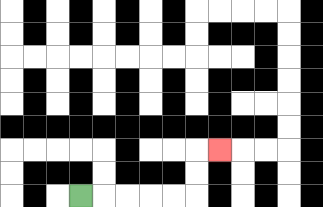{'start': '[3, 8]', 'end': '[9, 6]', 'path_directions': 'R,R,R,R,R,U,U,R', 'path_coordinates': '[[3, 8], [4, 8], [5, 8], [6, 8], [7, 8], [8, 8], [8, 7], [8, 6], [9, 6]]'}